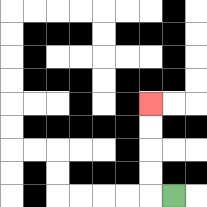{'start': '[7, 8]', 'end': '[6, 4]', 'path_directions': 'L,U,U,U,U', 'path_coordinates': '[[7, 8], [6, 8], [6, 7], [6, 6], [6, 5], [6, 4]]'}